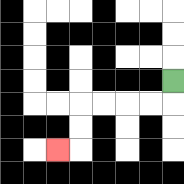{'start': '[7, 3]', 'end': '[2, 6]', 'path_directions': 'D,L,L,L,L,D,D,L', 'path_coordinates': '[[7, 3], [7, 4], [6, 4], [5, 4], [4, 4], [3, 4], [3, 5], [3, 6], [2, 6]]'}